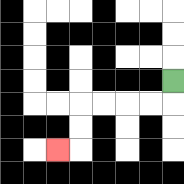{'start': '[7, 3]', 'end': '[2, 6]', 'path_directions': 'D,L,L,L,L,D,D,L', 'path_coordinates': '[[7, 3], [7, 4], [6, 4], [5, 4], [4, 4], [3, 4], [3, 5], [3, 6], [2, 6]]'}